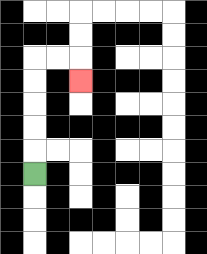{'start': '[1, 7]', 'end': '[3, 3]', 'path_directions': 'U,U,U,U,U,R,R,D', 'path_coordinates': '[[1, 7], [1, 6], [1, 5], [1, 4], [1, 3], [1, 2], [2, 2], [3, 2], [3, 3]]'}